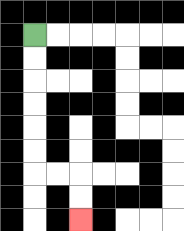{'start': '[1, 1]', 'end': '[3, 9]', 'path_directions': 'D,D,D,D,D,D,R,R,D,D', 'path_coordinates': '[[1, 1], [1, 2], [1, 3], [1, 4], [1, 5], [1, 6], [1, 7], [2, 7], [3, 7], [3, 8], [3, 9]]'}